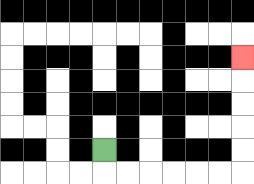{'start': '[4, 6]', 'end': '[10, 2]', 'path_directions': 'D,R,R,R,R,R,R,U,U,U,U,U', 'path_coordinates': '[[4, 6], [4, 7], [5, 7], [6, 7], [7, 7], [8, 7], [9, 7], [10, 7], [10, 6], [10, 5], [10, 4], [10, 3], [10, 2]]'}